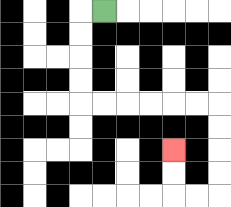{'start': '[4, 0]', 'end': '[7, 6]', 'path_directions': 'L,D,D,D,D,R,R,R,R,R,R,D,D,D,D,L,L,U,U', 'path_coordinates': '[[4, 0], [3, 0], [3, 1], [3, 2], [3, 3], [3, 4], [4, 4], [5, 4], [6, 4], [7, 4], [8, 4], [9, 4], [9, 5], [9, 6], [9, 7], [9, 8], [8, 8], [7, 8], [7, 7], [7, 6]]'}